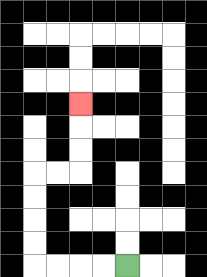{'start': '[5, 11]', 'end': '[3, 4]', 'path_directions': 'L,L,L,L,U,U,U,U,R,R,U,U,U', 'path_coordinates': '[[5, 11], [4, 11], [3, 11], [2, 11], [1, 11], [1, 10], [1, 9], [1, 8], [1, 7], [2, 7], [3, 7], [3, 6], [3, 5], [3, 4]]'}